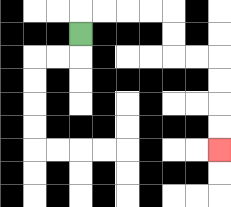{'start': '[3, 1]', 'end': '[9, 6]', 'path_directions': 'U,R,R,R,R,D,D,R,R,D,D,D,D', 'path_coordinates': '[[3, 1], [3, 0], [4, 0], [5, 0], [6, 0], [7, 0], [7, 1], [7, 2], [8, 2], [9, 2], [9, 3], [9, 4], [9, 5], [9, 6]]'}